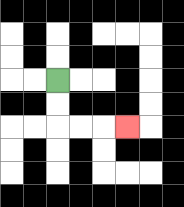{'start': '[2, 3]', 'end': '[5, 5]', 'path_directions': 'D,D,R,R,R', 'path_coordinates': '[[2, 3], [2, 4], [2, 5], [3, 5], [4, 5], [5, 5]]'}